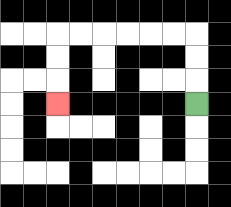{'start': '[8, 4]', 'end': '[2, 4]', 'path_directions': 'U,U,U,L,L,L,L,L,L,D,D,D', 'path_coordinates': '[[8, 4], [8, 3], [8, 2], [8, 1], [7, 1], [6, 1], [5, 1], [4, 1], [3, 1], [2, 1], [2, 2], [2, 3], [2, 4]]'}